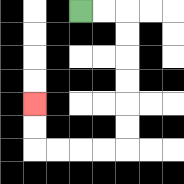{'start': '[3, 0]', 'end': '[1, 4]', 'path_directions': 'R,R,D,D,D,D,D,D,L,L,L,L,U,U', 'path_coordinates': '[[3, 0], [4, 0], [5, 0], [5, 1], [5, 2], [5, 3], [5, 4], [5, 5], [5, 6], [4, 6], [3, 6], [2, 6], [1, 6], [1, 5], [1, 4]]'}